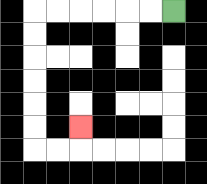{'start': '[7, 0]', 'end': '[3, 5]', 'path_directions': 'L,L,L,L,L,L,D,D,D,D,D,D,R,R,U', 'path_coordinates': '[[7, 0], [6, 0], [5, 0], [4, 0], [3, 0], [2, 0], [1, 0], [1, 1], [1, 2], [1, 3], [1, 4], [1, 5], [1, 6], [2, 6], [3, 6], [3, 5]]'}